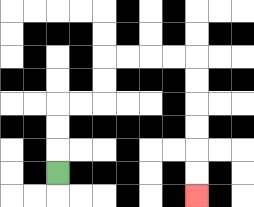{'start': '[2, 7]', 'end': '[8, 8]', 'path_directions': 'U,U,U,R,R,U,U,R,R,R,R,D,D,D,D,D,D', 'path_coordinates': '[[2, 7], [2, 6], [2, 5], [2, 4], [3, 4], [4, 4], [4, 3], [4, 2], [5, 2], [6, 2], [7, 2], [8, 2], [8, 3], [8, 4], [8, 5], [8, 6], [8, 7], [8, 8]]'}